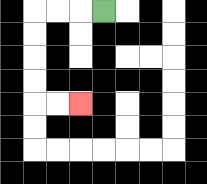{'start': '[4, 0]', 'end': '[3, 4]', 'path_directions': 'L,L,L,D,D,D,D,R,R', 'path_coordinates': '[[4, 0], [3, 0], [2, 0], [1, 0], [1, 1], [1, 2], [1, 3], [1, 4], [2, 4], [3, 4]]'}